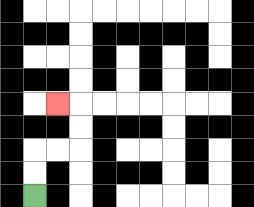{'start': '[1, 8]', 'end': '[2, 4]', 'path_directions': 'U,U,R,R,U,U,L', 'path_coordinates': '[[1, 8], [1, 7], [1, 6], [2, 6], [3, 6], [3, 5], [3, 4], [2, 4]]'}